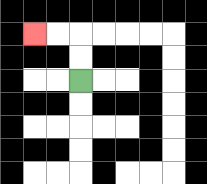{'start': '[3, 3]', 'end': '[1, 1]', 'path_directions': 'U,U,L,L', 'path_coordinates': '[[3, 3], [3, 2], [3, 1], [2, 1], [1, 1]]'}